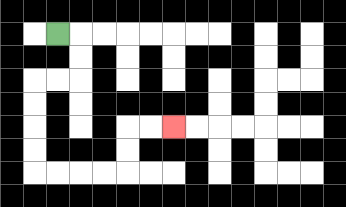{'start': '[2, 1]', 'end': '[7, 5]', 'path_directions': 'R,D,D,L,L,D,D,D,D,R,R,R,R,U,U,R,R', 'path_coordinates': '[[2, 1], [3, 1], [3, 2], [3, 3], [2, 3], [1, 3], [1, 4], [1, 5], [1, 6], [1, 7], [2, 7], [3, 7], [4, 7], [5, 7], [5, 6], [5, 5], [6, 5], [7, 5]]'}